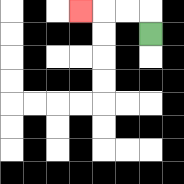{'start': '[6, 1]', 'end': '[3, 0]', 'path_directions': 'U,L,L,L', 'path_coordinates': '[[6, 1], [6, 0], [5, 0], [4, 0], [3, 0]]'}